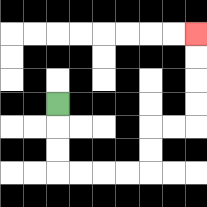{'start': '[2, 4]', 'end': '[8, 1]', 'path_directions': 'D,D,D,R,R,R,R,U,U,R,R,U,U,U,U', 'path_coordinates': '[[2, 4], [2, 5], [2, 6], [2, 7], [3, 7], [4, 7], [5, 7], [6, 7], [6, 6], [6, 5], [7, 5], [8, 5], [8, 4], [8, 3], [8, 2], [8, 1]]'}